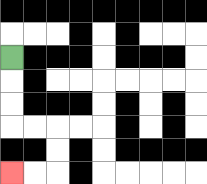{'start': '[0, 2]', 'end': '[0, 7]', 'path_directions': 'D,D,D,R,R,D,D,L,L', 'path_coordinates': '[[0, 2], [0, 3], [0, 4], [0, 5], [1, 5], [2, 5], [2, 6], [2, 7], [1, 7], [0, 7]]'}